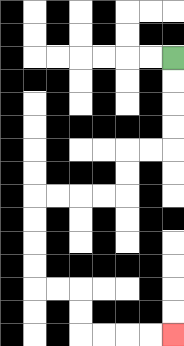{'start': '[7, 2]', 'end': '[7, 14]', 'path_directions': 'D,D,D,D,L,L,D,D,L,L,L,L,D,D,D,D,R,R,D,D,R,R,R,R', 'path_coordinates': '[[7, 2], [7, 3], [7, 4], [7, 5], [7, 6], [6, 6], [5, 6], [5, 7], [5, 8], [4, 8], [3, 8], [2, 8], [1, 8], [1, 9], [1, 10], [1, 11], [1, 12], [2, 12], [3, 12], [3, 13], [3, 14], [4, 14], [5, 14], [6, 14], [7, 14]]'}